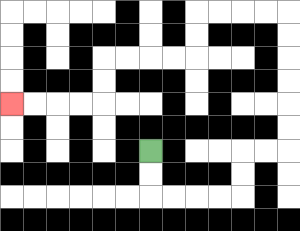{'start': '[6, 6]', 'end': '[0, 4]', 'path_directions': 'D,D,R,R,R,R,U,U,R,R,U,U,U,U,U,U,L,L,L,L,D,D,L,L,L,L,D,D,L,L,L,L', 'path_coordinates': '[[6, 6], [6, 7], [6, 8], [7, 8], [8, 8], [9, 8], [10, 8], [10, 7], [10, 6], [11, 6], [12, 6], [12, 5], [12, 4], [12, 3], [12, 2], [12, 1], [12, 0], [11, 0], [10, 0], [9, 0], [8, 0], [8, 1], [8, 2], [7, 2], [6, 2], [5, 2], [4, 2], [4, 3], [4, 4], [3, 4], [2, 4], [1, 4], [0, 4]]'}